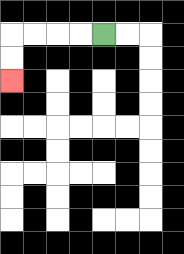{'start': '[4, 1]', 'end': '[0, 3]', 'path_directions': 'L,L,L,L,D,D', 'path_coordinates': '[[4, 1], [3, 1], [2, 1], [1, 1], [0, 1], [0, 2], [0, 3]]'}